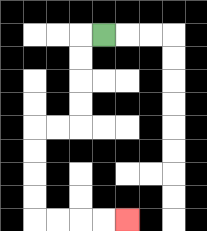{'start': '[4, 1]', 'end': '[5, 9]', 'path_directions': 'L,D,D,D,D,L,L,D,D,D,D,R,R,R,R', 'path_coordinates': '[[4, 1], [3, 1], [3, 2], [3, 3], [3, 4], [3, 5], [2, 5], [1, 5], [1, 6], [1, 7], [1, 8], [1, 9], [2, 9], [3, 9], [4, 9], [5, 9]]'}